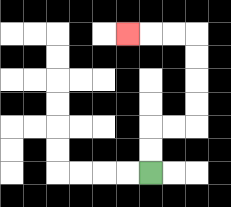{'start': '[6, 7]', 'end': '[5, 1]', 'path_directions': 'U,U,R,R,U,U,U,U,L,L,L', 'path_coordinates': '[[6, 7], [6, 6], [6, 5], [7, 5], [8, 5], [8, 4], [8, 3], [8, 2], [8, 1], [7, 1], [6, 1], [5, 1]]'}